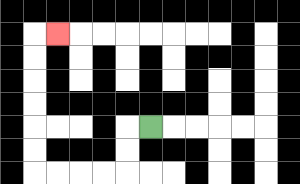{'start': '[6, 5]', 'end': '[2, 1]', 'path_directions': 'L,D,D,L,L,L,L,U,U,U,U,U,U,R', 'path_coordinates': '[[6, 5], [5, 5], [5, 6], [5, 7], [4, 7], [3, 7], [2, 7], [1, 7], [1, 6], [1, 5], [1, 4], [1, 3], [1, 2], [1, 1], [2, 1]]'}